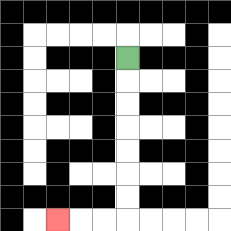{'start': '[5, 2]', 'end': '[2, 9]', 'path_directions': 'D,D,D,D,D,D,D,L,L,L', 'path_coordinates': '[[5, 2], [5, 3], [5, 4], [5, 5], [5, 6], [5, 7], [5, 8], [5, 9], [4, 9], [3, 9], [2, 9]]'}